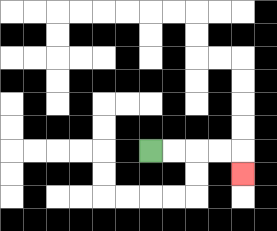{'start': '[6, 6]', 'end': '[10, 7]', 'path_directions': 'R,R,R,R,D', 'path_coordinates': '[[6, 6], [7, 6], [8, 6], [9, 6], [10, 6], [10, 7]]'}